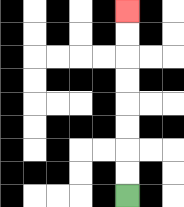{'start': '[5, 8]', 'end': '[5, 0]', 'path_directions': 'U,U,U,U,U,U,U,U', 'path_coordinates': '[[5, 8], [5, 7], [5, 6], [5, 5], [5, 4], [5, 3], [5, 2], [5, 1], [5, 0]]'}